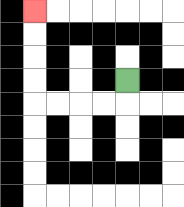{'start': '[5, 3]', 'end': '[1, 0]', 'path_directions': 'D,L,L,L,L,U,U,U,U', 'path_coordinates': '[[5, 3], [5, 4], [4, 4], [3, 4], [2, 4], [1, 4], [1, 3], [1, 2], [1, 1], [1, 0]]'}